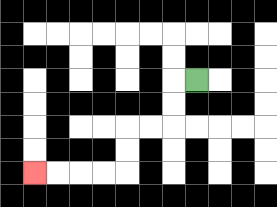{'start': '[8, 3]', 'end': '[1, 7]', 'path_directions': 'L,D,D,L,L,D,D,L,L,L,L', 'path_coordinates': '[[8, 3], [7, 3], [7, 4], [7, 5], [6, 5], [5, 5], [5, 6], [5, 7], [4, 7], [3, 7], [2, 7], [1, 7]]'}